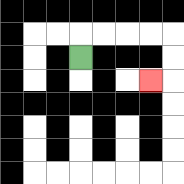{'start': '[3, 2]', 'end': '[6, 3]', 'path_directions': 'U,R,R,R,R,D,D,L', 'path_coordinates': '[[3, 2], [3, 1], [4, 1], [5, 1], [6, 1], [7, 1], [7, 2], [7, 3], [6, 3]]'}